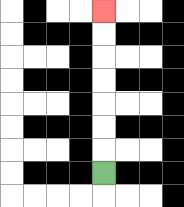{'start': '[4, 7]', 'end': '[4, 0]', 'path_directions': 'U,U,U,U,U,U,U', 'path_coordinates': '[[4, 7], [4, 6], [4, 5], [4, 4], [4, 3], [4, 2], [4, 1], [4, 0]]'}